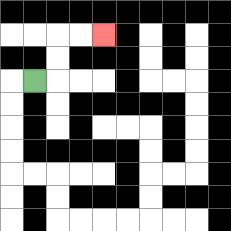{'start': '[1, 3]', 'end': '[4, 1]', 'path_directions': 'R,U,U,R,R', 'path_coordinates': '[[1, 3], [2, 3], [2, 2], [2, 1], [3, 1], [4, 1]]'}